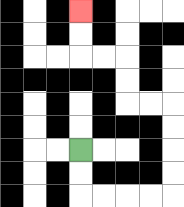{'start': '[3, 6]', 'end': '[3, 0]', 'path_directions': 'D,D,R,R,R,R,U,U,U,U,L,L,U,U,L,L,U,U', 'path_coordinates': '[[3, 6], [3, 7], [3, 8], [4, 8], [5, 8], [6, 8], [7, 8], [7, 7], [7, 6], [7, 5], [7, 4], [6, 4], [5, 4], [5, 3], [5, 2], [4, 2], [3, 2], [3, 1], [3, 0]]'}